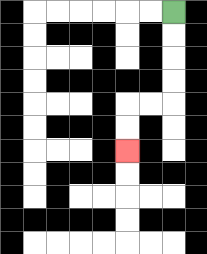{'start': '[7, 0]', 'end': '[5, 6]', 'path_directions': 'D,D,D,D,L,L,D,D', 'path_coordinates': '[[7, 0], [7, 1], [7, 2], [7, 3], [7, 4], [6, 4], [5, 4], [5, 5], [5, 6]]'}